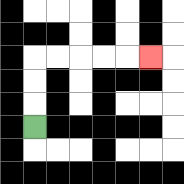{'start': '[1, 5]', 'end': '[6, 2]', 'path_directions': 'U,U,U,R,R,R,R,R', 'path_coordinates': '[[1, 5], [1, 4], [1, 3], [1, 2], [2, 2], [3, 2], [4, 2], [5, 2], [6, 2]]'}